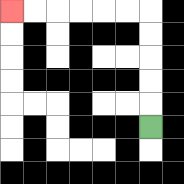{'start': '[6, 5]', 'end': '[0, 0]', 'path_directions': 'U,U,U,U,U,L,L,L,L,L,L', 'path_coordinates': '[[6, 5], [6, 4], [6, 3], [6, 2], [6, 1], [6, 0], [5, 0], [4, 0], [3, 0], [2, 0], [1, 0], [0, 0]]'}